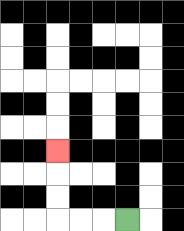{'start': '[5, 9]', 'end': '[2, 6]', 'path_directions': 'L,L,L,U,U,U', 'path_coordinates': '[[5, 9], [4, 9], [3, 9], [2, 9], [2, 8], [2, 7], [2, 6]]'}